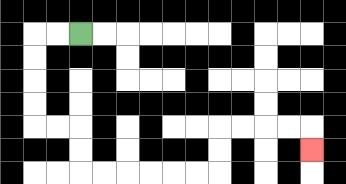{'start': '[3, 1]', 'end': '[13, 6]', 'path_directions': 'L,L,D,D,D,D,R,R,D,D,R,R,R,R,R,R,U,U,R,R,R,R,D', 'path_coordinates': '[[3, 1], [2, 1], [1, 1], [1, 2], [1, 3], [1, 4], [1, 5], [2, 5], [3, 5], [3, 6], [3, 7], [4, 7], [5, 7], [6, 7], [7, 7], [8, 7], [9, 7], [9, 6], [9, 5], [10, 5], [11, 5], [12, 5], [13, 5], [13, 6]]'}